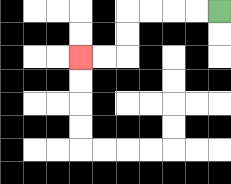{'start': '[9, 0]', 'end': '[3, 2]', 'path_directions': 'L,L,L,L,D,D,L,L', 'path_coordinates': '[[9, 0], [8, 0], [7, 0], [6, 0], [5, 0], [5, 1], [5, 2], [4, 2], [3, 2]]'}